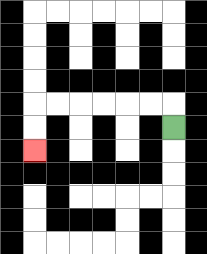{'start': '[7, 5]', 'end': '[1, 6]', 'path_directions': 'U,L,L,L,L,L,L,D,D', 'path_coordinates': '[[7, 5], [7, 4], [6, 4], [5, 4], [4, 4], [3, 4], [2, 4], [1, 4], [1, 5], [1, 6]]'}